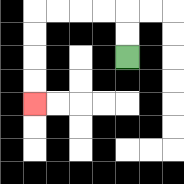{'start': '[5, 2]', 'end': '[1, 4]', 'path_directions': 'U,U,L,L,L,L,D,D,D,D', 'path_coordinates': '[[5, 2], [5, 1], [5, 0], [4, 0], [3, 0], [2, 0], [1, 0], [1, 1], [1, 2], [1, 3], [1, 4]]'}